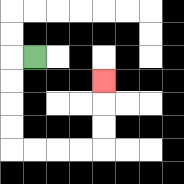{'start': '[1, 2]', 'end': '[4, 3]', 'path_directions': 'L,D,D,D,D,R,R,R,R,U,U,U', 'path_coordinates': '[[1, 2], [0, 2], [0, 3], [0, 4], [0, 5], [0, 6], [1, 6], [2, 6], [3, 6], [4, 6], [4, 5], [4, 4], [4, 3]]'}